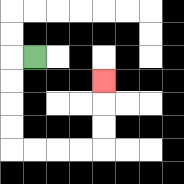{'start': '[1, 2]', 'end': '[4, 3]', 'path_directions': 'L,D,D,D,D,R,R,R,R,U,U,U', 'path_coordinates': '[[1, 2], [0, 2], [0, 3], [0, 4], [0, 5], [0, 6], [1, 6], [2, 6], [3, 6], [4, 6], [4, 5], [4, 4], [4, 3]]'}